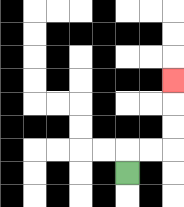{'start': '[5, 7]', 'end': '[7, 3]', 'path_directions': 'U,R,R,U,U,U', 'path_coordinates': '[[5, 7], [5, 6], [6, 6], [7, 6], [7, 5], [7, 4], [7, 3]]'}